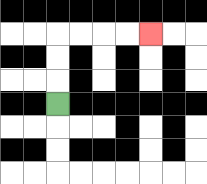{'start': '[2, 4]', 'end': '[6, 1]', 'path_directions': 'U,U,U,R,R,R,R', 'path_coordinates': '[[2, 4], [2, 3], [2, 2], [2, 1], [3, 1], [4, 1], [5, 1], [6, 1]]'}